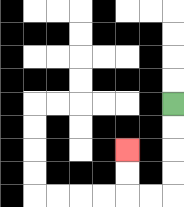{'start': '[7, 4]', 'end': '[5, 6]', 'path_directions': 'D,D,D,D,L,L,U,U', 'path_coordinates': '[[7, 4], [7, 5], [7, 6], [7, 7], [7, 8], [6, 8], [5, 8], [5, 7], [5, 6]]'}